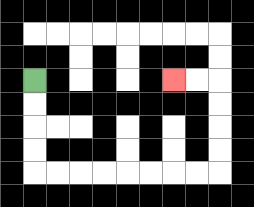{'start': '[1, 3]', 'end': '[7, 3]', 'path_directions': 'D,D,D,D,R,R,R,R,R,R,R,R,U,U,U,U,L,L', 'path_coordinates': '[[1, 3], [1, 4], [1, 5], [1, 6], [1, 7], [2, 7], [3, 7], [4, 7], [5, 7], [6, 7], [7, 7], [8, 7], [9, 7], [9, 6], [9, 5], [9, 4], [9, 3], [8, 3], [7, 3]]'}